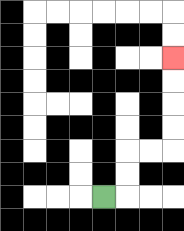{'start': '[4, 8]', 'end': '[7, 2]', 'path_directions': 'R,U,U,R,R,U,U,U,U', 'path_coordinates': '[[4, 8], [5, 8], [5, 7], [5, 6], [6, 6], [7, 6], [7, 5], [7, 4], [7, 3], [7, 2]]'}